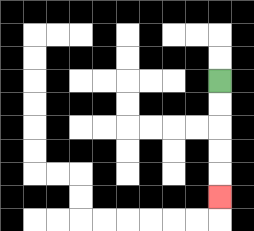{'start': '[9, 3]', 'end': '[9, 8]', 'path_directions': 'D,D,D,D,D', 'path_coordinates': '[[9, 3], [9, 4], [9, 5], [9, 6], [9, 7], [9, 8]]'}